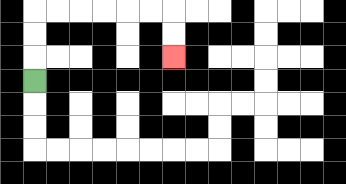{'start': '[1, 3]', 'end': '[7, 2]', 'path_directions': 'U,U,U,R,R,R,R,R,R,D,D', 'path_coordinates': '[[1, 3], [1, 2], [1, 1], [1, 0], [2, 0], [3, 0], [4, 0], [5, 0], [6, 0], [7, 0], [7, 1], [7, 2]]'}